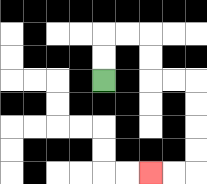{'start': '[4, 3]', 'end': '[6, 7]', 'path_directions': 'U,U,R,R,D,D,R,R,D,D,D,D,L,L', 'path_coordinates': '[[4, 3], [4, 2], [4, 1], [5, 1], [6, 1], [6, 2], [6, 3], [7, 3], [8, 3], [8, 4], [8, 5], [8, 6], [8, 7], [7, 7], [6, 7]]'}